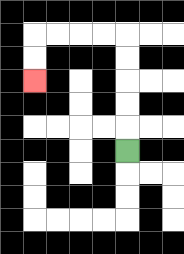{'start': '[5, 6]', 'end': '[1, 3]', 'path_directions': 'U,U,U,U,U,L,L,L,L,D,D', 'path_coordinates': '[[5, 6], [5, 5], [5, 4], [5, 3], [5, 2], [5, 1], [4, 1], [3, 1], [2, 1], [1, 1], [1, 2], [1, 3]]'}